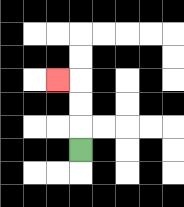{'start': '[3, 6]', 'end': '[2, 3]', 'path_directions': 'U,U,U,L', 'path_coordinates': '[[3, 6], [3, 5], [3, 4], [3, 3], [2, 3]]'}